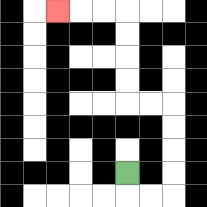{'start': '[5, 7]', 'end': '[2, 0]', 'path_directions': 'D,R,R,U,U,U,U,L,L,U,U,U,U,L,L,L', 'path_coordinates': '[[5, 7], [5, 8], [6, 8], [7, 8], [7, 7], [7, 6], [7, 5], [7, 4], [6, 4], [5, 4], [5, 3], [5, 2], [5, 1], [5, 0], [4, 0], [3, 0], [2, 0]]'}